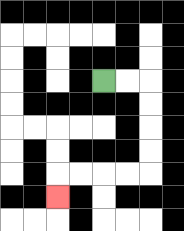{'start': '[4, 3]', 'end': '[2, 8]', 'path_directions': 'R,R,D,D,D,D,L,L,L,L,D', 'path_coordinates': '[[4, 3], [5, 3], [6, 3], [6, 4], [6, 5], [6, 6], [6, 7], [5, 7], [4, 7], [3, 7], [2, 7], [2, 8]]'}